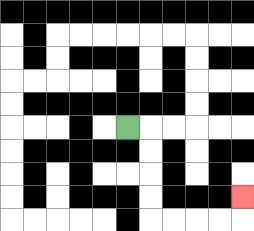{'start': '[5, 5]', 'end': '[10, 8]', 'path_directions': 'R,D,D,D,D,R,R,R,R,U', 'path_coordinates': '[[5, 5], [6, 5], [6, 6], [6, 7], [6, 8], [6, 9], [7, 9], [8, 9], [9, 9], [10, 9], [10, 8]]'}